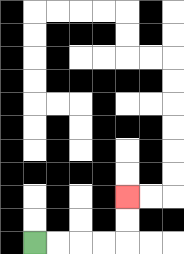{'start': '[1, 10]', 'end': '[5, 8]', 'path_directions': 'R,R,R,R,U,U', 'path_coordinates': '[[1, 10], [2, 10], [3, 10], [4, 10], [5, 10], [5, 9], [5, 8]]'}